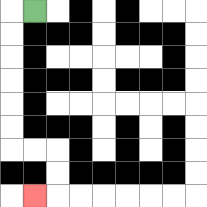{'start': '[1, 0]', 'end': '[1, 8]', 'path_directions': 'L,D,D,D,D,D,D,R,R,D,D,L', 'path_coordinates': '[[1, 0], [0, 0], [0, 1], [0, 2], [0, 3], [0, 4], [0, 5], [0, 6], [1, 6], [2, 6], [2, 7], [2, 8], [1, 8]]'}